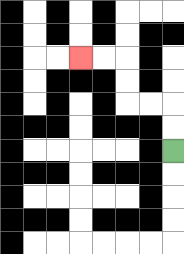{'start': '[7, 6]', 'end': '[3, 2]', 'path_directions': 'U,U,L,L,U,U,L,L', 'path_coordinates': '[[7, 6], [7, 5], [7, 4], [6, 4], [5, 4], [5, 3], [5, 2], [4, 2], [3, 2]]'}